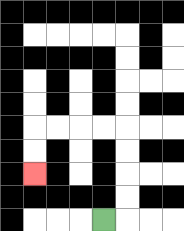{'start': '[4, 9]', 'end': '[1, 7]', 'path_directions': 'R,U,U,U,U,L,L,L,L,D,D', 'path_coordinates': '[[4, 9], [5, 9], [5, 8], [5, 7], [5, 6], [5, 5], [4, 5], [3, 5], [2, 5], [1, 5], [1, 6], [1, 7]]'}